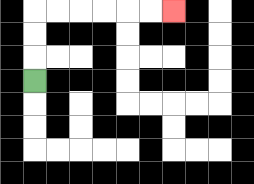{'start': '[1, 3]', 'end': '[7, 0]', 'path_directions': 'U,U,U,R,R,R,R,R,R', 'path_coordinates': '[[1, 3], [1, 2], [1, 1], [1, 0], [2, 0], [3, 0], [4, 0], [5, 0], [6, 0], [7, 0]]'}